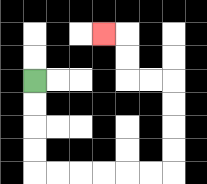{'start': '[1, 3]', 'end': '[4, 1]', 'path_directions': 'D,D,D,D,R,R,R,R,R,R,U,U,U,U,L,L,U,U,L', 'path_coordinates': '[[1, 3], [1, 4], [1, 5], [1, 6], [1, 7], [2, 7], [3, 7], [4, 7], [5, 7], [6, 7], [7, 7], [7, 6], [7, 5], [7, 4], [7, 3], [6, 3], [5, 3], [5, 2], [5, 1], [4, 1]]'}